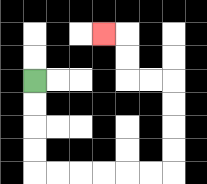{'start': '[1, 3]', 'end': '[4, 1]', 'path_directions': 'D,D,D,D,R,R,R,R,R,R,U,U,U,U,L,L,U,U,L', 'path_coordinates': '[[1, 3], [1, 4], [1, 5], [1, 6], [1, 7], [2, 7], [3, 7], [4, 7], [5, 7], [6, 7], [7, 7], [7, 6], [7, 5], [7, 4], [7, 3], [6, 3], [5, 3], [5, 2], [5, 1], [4, 1]]'}